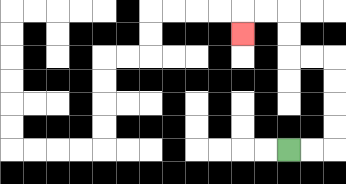{'start': '[12, 6]', 'end': '[10, 1]', 'path_directions': 'R,R,U,U,U,U,L,L,U,U,L,L,D', 'path_coordinates': '[[12, 6], [13, 6], [14, 6], [14, 5], [14, 4], [14, 3], [14, 2], [13, 2], [12, 2], [12, 1], [12, 0], [11, 0], [10, 0], [10, 1]]'}